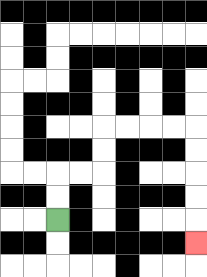{'start': '[2, 9]', 'end': '[8, 10]', 'path_directions': 'U,U,R,R,U,U,R,R,R,R,D,D,D,D,D', 'path_coordinates': '[[2, 9], [2, 8], [2, 7], [3, 7], [4, 7], [4, 6], [4, 5], [5, 5], [6, 5], [7, 5], [8, 5], [8, 6], [8, 7], [8, 8], [8, 9], [8, 10]]'}